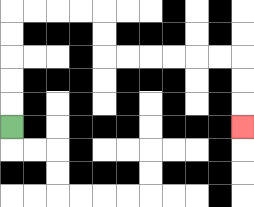{'start': '[0, 5]', 'end': '[10, 5]', 'path_directions': 'U,U,U,U,U,R,R,R,R,D,D,R,R,R,R,R,R,D,D,D', 'path_coordinates': '[[0, 5], [0, 4], [0, 3], [0, 2], [0, 1], [0, 0], [1, 0], [2, 0], [3, 0], [4, 0], [4, 1], [4, 2], [5, 2], [6, 2], [7, 2], [8, 2], [9, 2], [10, 2], [10, 3], [10, 4], [10, 5]]'}